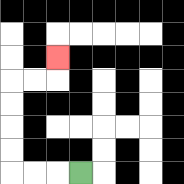{'start': '[3, 7]', 'end': '[2, 2]', 'path_directions': 'L,L,L,U,U,U,U,R,R,U', 'path_coordinates': '[[3, 7], [2, 7], [1, 7], [0, 7], [0, 6], [0, 5], [0, 4], [0, 3], [1, 3], [2, 3], [2, 2]]'}